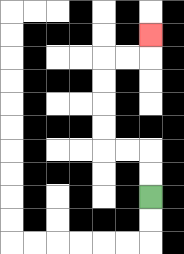{'start': '[6, 8]', 'end': '[6, 1]', 'path_directions': 'U,U,L,L,U,U,U,U,R,R,U', 'path_coordinates': '[[6, 8], [6, 7], [6, 6], [5, 6], [4, 6], [4, 5], [4, 4], [4, 3], [4, 2], [5, 2], [6, 2], [6, 1]]'}